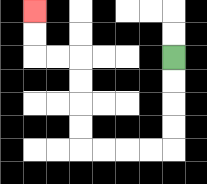{'start': '[7, 2]', 'end': '[1, 0]', 'path_directions': 'D,D,D,D,L,L,L,L,U,U,U,U,L,L,U,U', 'path_coordinates': '[[7, 2], [7, 3], [7, 4], [7, 5], [7, 6], [6, 6], [5, 6], [4, 6], [3, 6], [3, 5], [3, 4], [3, 3], [3, 2], [2, 2], [1, 2], [1, 1], [1, 0]]'}